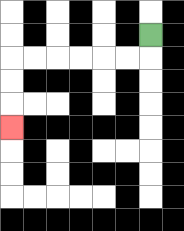{'start': '[6, 1]', 'end': '[0, 5]', 'path_directions': 'D,L,L,L,L,L,L,D,D,D', 'path_coordinates': '[[6, 1], [6, 2], [5, 2], [4, 2], [3, 2], [2, 2], [1, 2], [0, 2], [0, 3], [0, 4], [0, 5]]'}